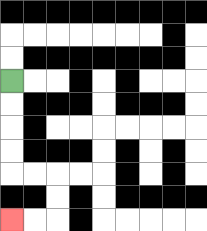{'start': '[0, 3]', 'end': '[0, 9]', 'path_directions': 'D,D,D,D,R,R,D,D,L,L', 'path_coordinates': '[[0, 3], [0, 4], [0, 5], [0, 6], [0, 7], [1, 7], [2, 7], [2, 8], [2, 9], [1, 9], [0, 9]]'}